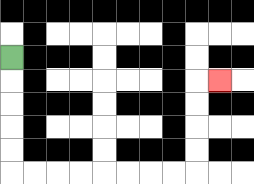{'start': '[0, 2]', 'end': '[9, 3]', 'path_directions': 'D,D,D,D,D,R,R,R,R,R,R,R,R,U,U,U,U,R', 'path_coordinates': '[[0, 2], [0, 3], [0, 4], [0, 5], [0, 6], [0, 7], [1, 7], [2, 7], [3, 7], [4, 7], [5, 7], [6, 7], [7, 7], [8, 7], [8, 6], [8, 5], [8, 4], [8, 3], [9, 3]]'}